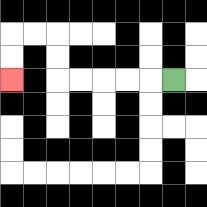{'start': '[7, 3]', 'end': '[0, 3]', 'path_directions': 'L,L,L,L,L,U,U,L,L,D,D', 'path_coordinates': '[[7, 3], [6, 3], [5, 3], [4, 3], [3, 3], [2, 3], [2, 2], [2, 1], [1, 1], [0, 1], [0, 2], [0, 3]]'}